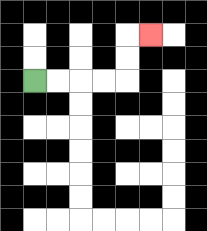{'start': '[1, 3]', 'end': '[6, 1]', 'path_directions': 'R,R,R,R,U,U,R', 'path_coordinates': '[[1, 3], [2, 3], [3, 3], [4, 3], [5, 3], [5, 2], [5, 1], [6, 1]]'}